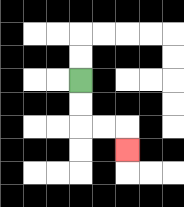{'start': '[3, 3]', 'end': '[5, 6]', 'path_directions': 'D,D,R,R,D', 'path_coordinates': '[[3, 3], [3, 4], [3, 5], [4, 5], [5, 5], [5, 6]]'}